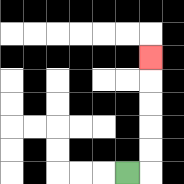{'start': '[5, 7]', 'end': '[6, 2]', 'path_directions': 'R,U,U,U,U,U', 'path_coordinates': '[[5, 7], [6, 7], [6, 6], [6, 5], [6, 4], [6, 3], [6, 2]]'}